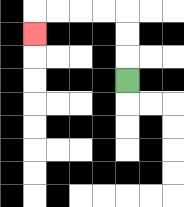{'start': '[5, 3]', 'end': '[1, 1]', 'path_directions': 'U,U,U,L,L,L,L,D', 'path_coordinates': '[[5, 3], [5, 2], [5, 1], [5, 0], [4, 0], [3, 0], [2, 0], [1, 0], [1, 1]]'}